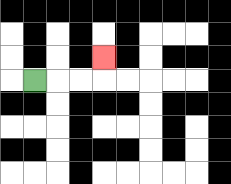{'start': '[1, 3]', 'end': '[4, 2]', 'path_directions': 'R,R,R,U', 'path_coordinates': '[[1, 3], [2, 3], [3, 3], [4, 3], [4, 2]]'}